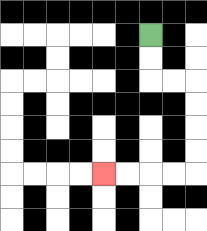{'start': '[6, 1]', 'end': '[4, 7]', 'path_directions': 'D,D,R,R,D,D,D,D,L,L,L,L', 'path_coordinates': '[[6, 1], [6, 2], [6, 3], [7, 3], [8, 3], [8, 4], [8, 5], [8, 6], [8, 7], [7, 7], [6, 7], [5, 7], [4, 7]]'}